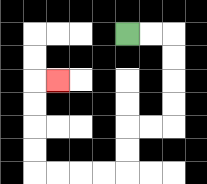{'start': '[5, 1]', 'end': '[2, 3]', 'path_directions': 'R,R,D,D,D,D,L,L,D,D,L,L,L,L,U,U,U,U,R', 'path_coordinates': '[[5, 1], [6, 1], [7, 1], [7, 2], [7, 3], [7, 4], [7, 5], [6, 5], [5, 5], [5, 6], [5, 7], [4, 7], [3, 7], [2, 7], [1, 7], [1, 6], [1, 5], [1, 4], [1, 3], [2, 3]]'}